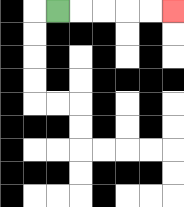{'start': '[2, 0]', 'end': '[7, 0]', 'path_directions': 'R,R,R,R,R', 'path_coordinates': '[[2, 0], [3, 0], [4, 0], [5, 0], [6, 0], [7, 0]]'}